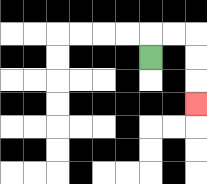{'start': '[6, 2]', 'end': '[8, 4]', 'path_directions': 'U,R,R,D,D,D', 'path_coordinates': '[[6, 2], [6, 1], [7, 1], [8, 1], [8, 2], [8, 3], [8, 4]]'}